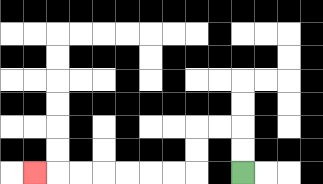{'start': '[10, 7]', 'end': '[1, 7]', 'path_directions': 'U,U,L,L,D,D,L,L,L,L,L,L,L', 'path_coordinates': '[[10, 7], [10, 6], [10, 5], [9, 5], [8, 5], [8, 6], [8, 7], [7, 7], [6, 7], [5, 7], [4, 7], [3, 7], [2, 7], [1, 7]]'}